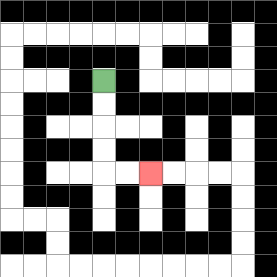{'start': '[4, 3]', 'end': '[6, 7]', 'path_directions': 'D,D,D,D,R,R', 'path_coordinates': '[[4, 3], [4, 4], [4, 5], [4, 6], [4, 7], [5, 7], [6, 7]]'}